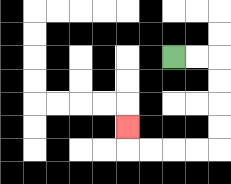{'start': '[7, 2]', 'end': '[5, 5]', 'path_directions': 'R,R,D,D,D,D,L,L,L,L,U', 'path_coordinates': '[[7, 2], [8, 2], [9, 2], [9, 3], [9, 4], [9, 5], [9, 6], [8, 6], [7, 6], [6, 6], [5, 6], [5, 5]]'}